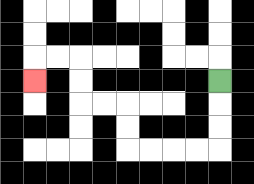{'start': '[9, 3]', 'end': '[1, 3]', 'path_directions': 'D,D,D,L,L,L,L,U,U,L,L,U,U,L,L,D', 'path_coordinates': '[[9, 3], [9, 4], [9, 5], [9, 6], [8, 6], [7, 6], [6, 6], [5, 6], [5, 5], [5, 4], [4, 4], [3, 4], [3, 3], [3, 2], [2, 2], [1, 2], [1, 3]]'}